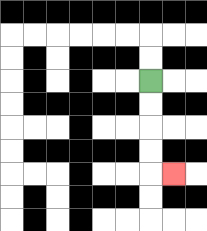{'start': '[6, 3]', 'end': '[7, 7]', 'path_directions': 'D,D,D,D,R', 'path_coordinates': '[[6, 3], [6, 4], [6, 5], [6, 6], [6, 7], [7, 7]]'}